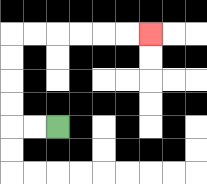{'start': '[2, 5]', 'end': '[6, 1]', 'path_directions': 'L,L,U,U,U,U,R,R,R,R,R,R', 'path_coordinates': '[[2, 5], [1, 5], [0, 5], [0, 4], [0, 3], [0, 2], [0, 1], [1, 1], [2, 1], [3, 1], [4, 1], [5, 1], [6, 1]]'}